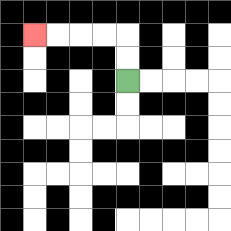{'start': '[5, 3]', 'end': '[1, 1]', 'path_directions': 'U,U,L,L,L,L', 'path_coordinates': '[[5, 3], [5, 2], [5, 1], [4, 1], [3, 1], [2, 1], [1, 1]]'}